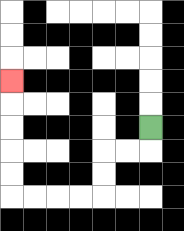{'start': '[6, 5]', 'end': '[0, 3]', 'path_directions': 'D,L,L,D,D,L,L,L,L,U,U,U,U,U', 'path_coordinates': '[[6, 5], [6, 6], [5, 6], [4, 6], [4, 7], [4, 8], [3, 8], [2, 8], [1, 8], [0, 8], [0, 7], [0, 6], [0, 5], [0, 4], [0, 3]]'}